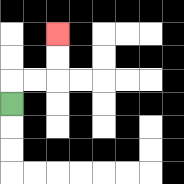{'start': '[0, 4]', 'end': '[2, 1]', 'path_directions': 'U,R,R,U,U', 'path_coordinates': '[[0, 4], [0, 3], [1, 3], [2, 3], [2, 2], [2, 1]]'}